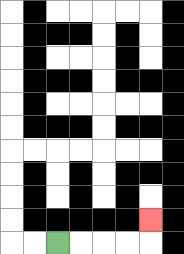{'start': '[2, 10]', 'end': '[6, 9]', 'path_directions': 'R,R,R,R,U', 'path_coordinates': '[[2, 10], [3, 10], [4, 10], [5, 10], [6, 10], [6, 9]]'}